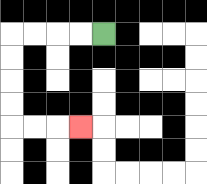{'start': '[4, 1]', 'end': '[3, 5]', 'path_directions': 'L,L,L,L,D,D,D,D,R,R,R', 'path_coordinates': '[[4, 1], [3, 1], [2, 1], [1, 1], [0, 1], [0, 2], [0, 3], [0, 4], [0, 5], [1, 5], [2, 5], [3, 5]]'}